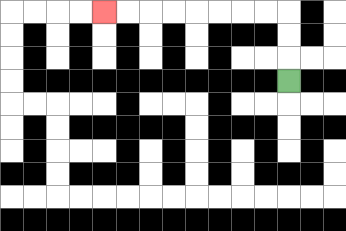{'start': '[12, 3]', 'end': '[4, 0]', 'path_directions': 'U,U,U,L,L,L,L,L,L,L,L', 'path_coordinates': '[[12, 3], [12, 2], [12, 1], [12, 0], [11, 0], [10, 0], [9, 0], [8, 0], [7, 0], [6, 0], [5, 0], [4, 0]]'}